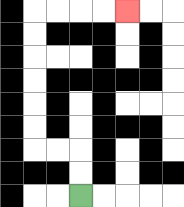{'start': '[3, 8]', 'end': '[5, 0]', 'path_directions': 'U,U,L,L,U,U,U,U,U,U,R,R,R,R', 'path_coordinates': '[[3, 8], [3, 7], [3, 6], [2, 6], [1, 6], [1, 5], [1, 4], [1, 3], [1, 2], [1, 1], [1, 0], [2, 0], [3, 0], [4, 0], [5, 0]]'}